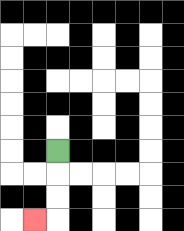{'start': '[2, 6]', 'end': '[1, 9]', 'path_directions': 'D,D,D,L', 'path_coordinates': '[[2, 6], [2, 7], [2, 8], [2, 9], [1, 9]]'}